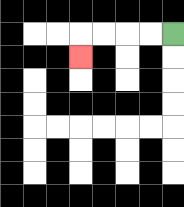{'start': '[7, 1]', 'end': '[3, 2]', 'path_directions': 'L,L,L,L,D', 'path_coordinates': '[[7, 1], [6, 1], [5, 1], [4, 1], [3, 1], [3, 2]]'}